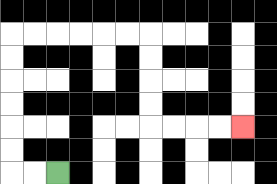{'start': '[2, 7]', 'end': '[10, 5]', 'path_directions': 'L,L,U,U,U,U,U,U,R,R,R,R,R,R,D,D,D,D,R,R,R,R', 'path_coordinates': '[[2, 7], [1, 7], [0, 7], [0, 6], [0, 5], [0, 4], [0, 3], [0, 2], [0, 1], [1, 1], [2, 1], [3, 1], [4, 1], [5, 1], [6, 1], [6, 2], [6, 3], [6, 4], [6, 5], [7, 5], [8, 5], [9, 5], [10, 5]]'}